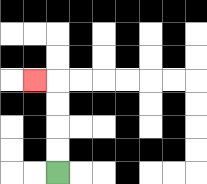{'start': '[2, 7]', 'end': '[1, 3]', 'path_directions': 'U,U,U,U,L', 'path_coordinates': '[[2, 7], [2, 6], [2, 5], [2, 4], [2, 3], [1, 3]]'}